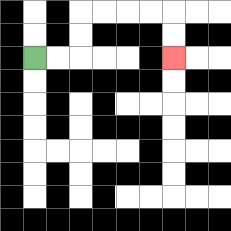{'start': '[1, 2]', 'end': '[7, 2]', 'path_directions': 'R,R,U,U,R,R,R,R,D,D', 'path_coordinates': '[[1, 2], [2, 2], [3, 2], [3, 1], [3, 0], [4, 0], [5, 0], [6, 0], [7, 0], [7, 1], [7, 2]]'}